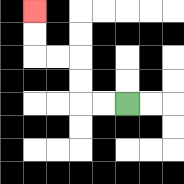{'start': '[5, 4]', 'end': '[1, 0]', 'path_directions': 'L,L,U,U,L,L,U,U', 'path_coordinates': '[[5, 4], [4, 4], [3, 4], [3, 3], [3, 2], [2, 2], [1, 2], [1, 1], [1, 0]]'}